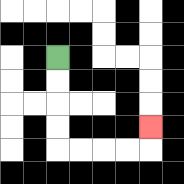{'start': '[2, 2]', 'end': '[6, 5]', 'path_directions': 'D,D,D,D,R,R,R,R,U', 'path_coordinates': '[[2, 2], [2, 3], [2, 4], [2, 5], [2, 6], [3, 6], [4, 6], [5, 6], [6, 6], [6, 5]]'}